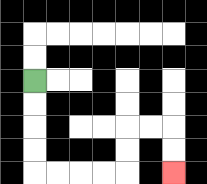{'start': '[1, 3]', 'end': '[7, 7]', 'path_directions': 'D,D,D,D,R,R,R,R,U,U,R,R,D,D', 'path_coordinates': '[[1, 3], [1, 4], [1, 5], [1, 6], [1, 7], [2, 7], [3, 7], [4, 7], [5, 7], [5, 6], [5, 5], [6, 5], [7, 5], [7, 6], [7, 7]]'}